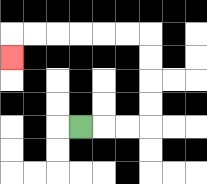{'start': '[3, 5]', 'end': '[0, 2]', 'path_directions': 'R,R,R,U,U,U,U,L,L,L,L,L,L,D', 'path_coordinates': '[[3, 5], [4, 5], [5, 5], [6, 5], [6, 4], [6, 3], [6, 2], [6, 1], [5, 1], [4, 1], [3, 1], [2, 1], [1, 1], [0, 1], [0, 2]]'}